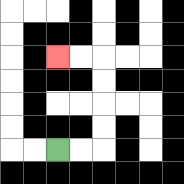{'start': '[2, 6]', 'end': '[2, 2]', 'path_directions': 'R,R,U,U,U,U,L,L', 'path_coordinates': '[[2, 6], [3, 6], [4, 6], [4, 5], [4, 4], [4, 3], [4, 2], [3, 2], [2, 2]]'}